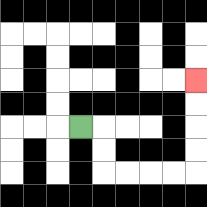{'start': '[3, 5]', 'end': '[8, 3]', 'path_directions': 'R,D,D,R,R,R,R,U,U,U,U', 'path_coordinates': '[[3, 5], [4, 5], [4, 6], [4, 7], [5, 7], [6, 7], [7, 7], [8, 7], [8, 6], [8, 5], [8, 4], [8, 3]]'}